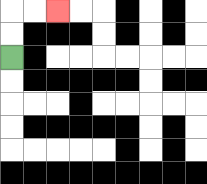{'start': '[0, 2]', 'end': '[2, 0]', 'path_directions': 'U,U,R,R', 'path_coordinates': '[[0, 2], [0, 1], [0, 0], [1, 0], [2, 0]]'}